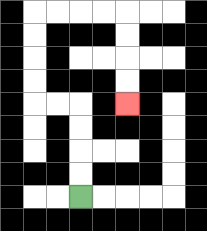{'start': '[3, 8]', 'end': '[5, 4]', 'path_directions': 'U,U,U,U,L,L,U,U,U,U,R,R,R,R,D,D,D,D', 'path_coordinates': '[[3, 8], [3, 7], [3, 6], [3, 5], [3, 4], [2, 4], [1, 4], [1, 3], [1, 2], [1, 1], [1, 0], [2, 0], [3, 0], [4, 0], [5, 0], [5, 1], [5, 2], [5, 3], [5, 4]]'}